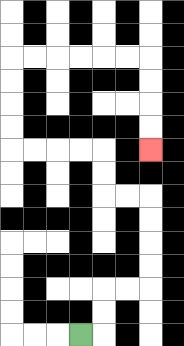{'start': '[3, 14]', 'end': '[6, 6]', 'path_directions': 'R,U,U,R,R,U,U,U,U,L,L,U,U,L,L,L,L,U,U,U,U,R,R,R,R,R,R,D,D,D,D', 'path_coordinates': '[[3, 14], [4, 14], [4, 13], [4, 12], [5, 12], [6, 12], [6, 11], [6, 10], [6, 9], [6, 8], [5, 8], [4, 8], [4, 7], [4, 6], [3, 6], [2, 6], [1, 6], [0, 6], [0, 5], [0, 4], [0, 3], [0, 2], [1, 2], [2, 2], [3, 2], [4, 2], [5, 2], [6, 2], [6, 3], [6, 4], [6, 5], [6, 6]]'}